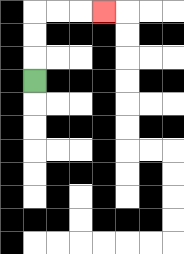{'start': '[1, 3]', 'end': '[4, 0]', 'path_directions': 'U,U,U,R,R,R', 'path_coordinates': '[[1, 3], [1, 2], [1, 1], [1, 0], [2, 0], [3, 0], [4, 0]]'}